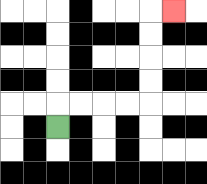{'start': '[2, 5]', 'end': '[7, 0]', 'path_directions': 'U,R,R,R,R,U,U,U,U,R', 'path_coordinates': '[[2, 5], [2, 4], [3, 4], [4, 4], [5, 4], [6, 4], [6, 3], [6, 2], [6, 1], [6, 0], [7, 0]]'}